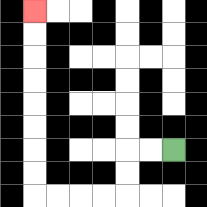{'start': '[7, 6]', 'end': '[1, 0]', 'path_directions': 'L,L,D,D,L,L,L,L,U,U,U,U,U,U,U,U', 'path_coordinates': '[[7, 6], [6, 6], [5, 6], [5, 7], [5, 8], [4, 8], [3, 8], [2, 8], [1, 8], [1, 7], [1, 6], [1, 5], [1, 4], [1, 3], [1, 2], [1, 1], [1, 0]]'}